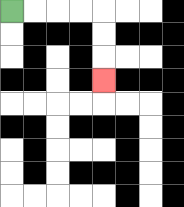{'start': '[0, 0]', 'end': '[4, 3]', 'path_directions': 'R,R,R,R,D,D,D', 'path_coordinates': '[[0, 0], [1, 0], [2, 0], [3, 0], [4, 0], [4, 1], [4, 2], [4, 3]]'}